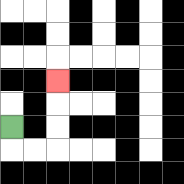{'start': '[0, 5]', 'end': '[2, 3]', 'path_directions': 'D,R,R,U,U,U', 'path_coordinates': '[[0, 5], [0, 6], [1, 6], [2, 6], [2, 5], [2, 4], [2, 3]]'}